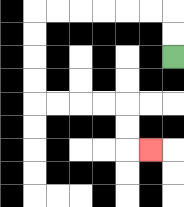{'start': '[7, 2]', 'end': '[6, 6]', 'path_directions': 'U,U,L,L,L,L,L,L,D,D,D,D,R,R,R,R,D,D,R', 'path_coordinates': '[[7, 2], [7, 1], [7, 0], [6, 0], [5, 0], [4, 0], [3, 0], [2, 0], [1, 0], [1, 1], [1, 2], [1, 3], [1, 4], [2, 4], [3, 4], [4, 4], [5, 4], [5, 5], [5, 6], [6, 6]]'}